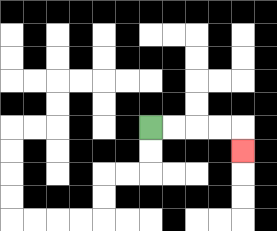{'start': '[6, 5]', 'end': '[10, 6]', 'path_directions': 'R,R,R,R,D', 'path_coordinates': '[[6, 5], [7, 5], [8, 5], [9, 5], [10, 5], [10, 6]]'}